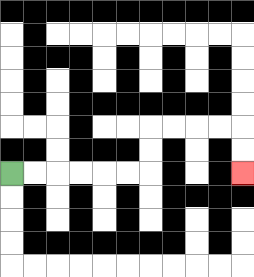{'start': '[0, 7]', 'end': '[10, 7]', 'path_directions': 'R,R,R,R,R,R,U,U,R,R,R,R,D,D', 'path_coordinates': '[[0, 7], [1, 7], [2, 7], [3, 7], [4, 7], [5, 7], [6, 7], [6, 6], [6, 5], [7, 5], [8, 5], [9, 5], [10, 5], [10, 6], [10, 7]]'}